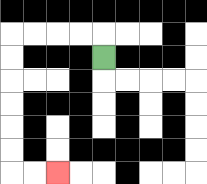{'start': '[4, 2]', 'end': '[2, 7]', 'path_directions': 'U,L,L,L,L,D,D,D,D,D,D,R,R', 'path_coordinates': '[[4, 2], [4, 1], [3, 1], [2, 1], [1, 1], [0, 1], [0, 2], [0, 3], [0, 4], [0, 5], [0, 6], [0, 7], [1, 7], [2, 7]]'}